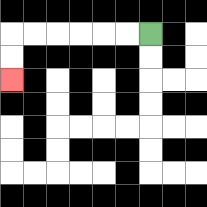{'start': '[6, 1]', 'end': '[0, 3]', 'path_directions': 'L,L,L,L,L,L,D,D', 'path_coordinates': '[[6, 1], [5, 1], [4, 1], [3, 1], [2, 1], [1, 1], [0, 1], [0, 2], [0, 3]]'}